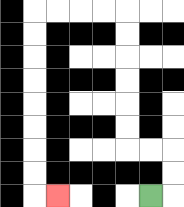{'start': '[6, 8]', 'end': '[2, 8]', 'path_directions': 'R,U,U,L,L,U,U,U,U,U,U,L,L,L,L,D,D,D,D,D,D,D,D,R', 'path_coordinates': '[[6, 8], [7, 8], [7, 7], [7, 6], [6, 6], [5, 6], [5, 5], [5, 4], [5, 3], [5, 2], [5, 1], [5, 0], [4, 0], [3, 0], [2, 0], [1, 0], [1, 1], [1, 2], [1, 3], [1, 4], [1, 5], [1, 6], [1, 7], [1, 8], [2, 8]]'}